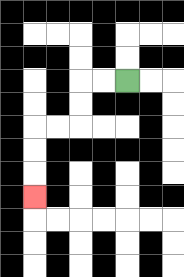{'start': '[5, 3]', 'end': '[1, 8]', 'path_directions': 'L,L,D,D,L,L,D,D,D', 'path_coordinates': '[[5, 3], [4, 3], [3, 3], [3, 4], [3, 5], [2, 5], [1, 5], [1, 6], [1, 7], [1, 8]]'}